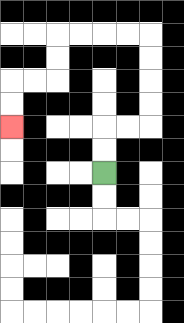{'start': '[4, 7]', 'end': '[0, 5]', 'path_directions': 'U,U,R,R,U,U,U,U,L,L,L,L,D,D,L,L,D,D', 'path_coordinates': '[[4, 7], [4, 6], [4, 5], [5, 5], [6, 5], [6, 4], [6, 3], [6, 2], [6, 1], [5, 1], [4, 1], [3, 1], [2, 1], [2, 2], [2, 3], [1, 3], [0, 3], [0, 4], [0, 5]]'}